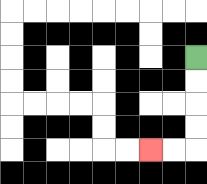{'start': '[8, 2]', 'end': '[6, 6]', 'path_directions': 'D,D,D,D,L,L', 'path_coordinates': '[[8, 2], [8, 3], [8, 4], [8, 5], [8, 6], [7, 6], [6, 6]]'}